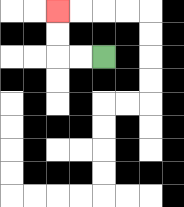{'start': '[4, 2]', 'end': '[2, 0]', 'path_directions': 'L,L,U,U', 'path_coordinates': '[[4, 2], [3, 2], [2, 2], [2, 1], [2, 0]]'}